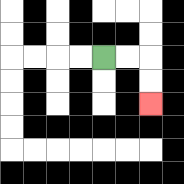{'start': '[4, 2]', 'end': '[6, 4]', 'path_directions': 'R,R,D,D', 'path_coordinates': '[[4, 2], [5, 2], [6, 2], [6, 3], [6, 4]]'}